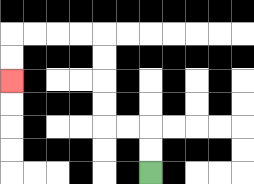{'start': '[6, 7]', 'end': '[0, 3]', 'path_directions': 'U,U,L,L,U,U,U,U,L,L,L,L,D,D', 'path_coordinates': '[[6, 7], [6, 6], [6, 5], [5, 5], [4, 5], [4, 4], [4, 3], [4, 2], [4, 1], [3, 1], [2, 1], [1, 1], [0, 1], [0, 2], [0, 3]]'}